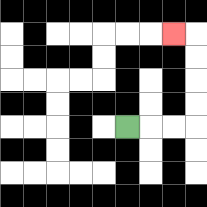{'start': '[5, 5]', 'end': '[7, 1]', 'path_directions': 'R,R,R,U,U,U,U,L', 'path_coordinates': '[[5, 5], [6, 5], [7, 5], [8, 5], [8, 4], [8, 3], [8, 2], [8, 1], [7, 1]]'}